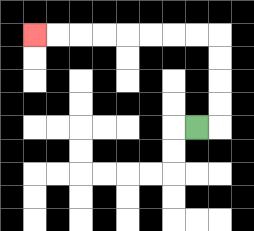{'start': '[8, 5]', 'end': '[1, 1]', 'path_directions': 'R,U,U,U,U,L,L,L,L,L,L,L,L', 'path_coordinates': '[[8, 5], [9, 5], [9, 4], [9, 3], [9, 2], [9, 1], [8, 1], [7, 1], [6, 1], [5, 1], [4, 1], [3, 1], [2, 1], [1, 1]]'}